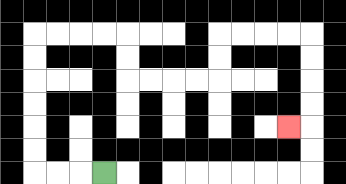{'start': '[4, 7]', 'end': '[12, 5]', 'path_directions': 'L,L,L,U,U,U,U,U,U,R,R,R,R,D,D,R,R,R,R,U,U,R,R,R,R,D,D,D,D,L', 'path_coordinates': '[[4, 7], [3, 7], [2, 7], [1, 7], [1, 6], [1, 5], [1, 4], [1, 3], [1, 2], [1, 1], [2, 1], [3, 1], [4, 1], [5, 1], [5, 2], [5, 3], [6, 3], [7, 3], [8, 3], [9, 3], [9, 2], [9, 1], [10, 1], [11, 1], [12, 1], [13, 1], [13, 2], [13, 3], [13, 4], [13, 5], [12, 5]]'}